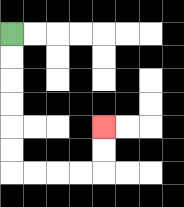{'start': '[0, 1]', 'end': '[4, 5]', 'path_directions': 'D,D,D,D,D,D,R,R,R,R,U,U', 'path_coordinates': '[[0, 1], [0, 2], [0, 3], [0, 4], [0, 5], [0, 6], [0, 7], [1, 7], [2, 7], [3, 7], [4, 7], [4, 6], [4, 5]]'}